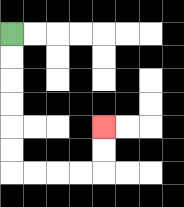{'start': '[0, 1]', 'end': '[4, 5]', 'path_directions': 'D,D,D,D,D,D,R,R,R,R,U,U', 'path_coordinates': '[[0, 1], [0, 2], [0, 3], [0, 4], [0, 5], [0, 6], [0, 7], [1, 7], [2, 7], [3, 7], [4, 7], [4, 6], [4, 5]]'}